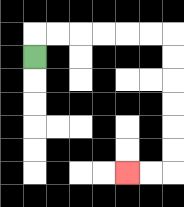{'start': '[1, 2]', 'end': '[5, 7]', 'path_directions': 'U,R,R,R,R,R,R,D,D,D,D,D,D,L,L', 'path_coordinates': '[[1, 2], [1, 1], [2, 1], [3, 1], [4, 1], [5, 1], [6, 1], [7, 1], [7, 2], [7, 3], [7, 4], [7, 5], [7, 6], [7, 7], [6, 7], [5, 7]]'}